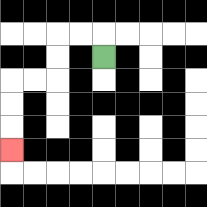{'start': '[4, 2]', 'end': '[0, 6]', 'path_directions': 'U,L,L,D,D,L,L,D,D,D', 'path_coordinates': '[[4, 2], [4, 1], [3, 1], [2, 1], [2, 2], [2, 3], [1, 3], [0, 3], [0, 4], [0, 5], [0, 6]]'}